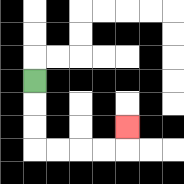{'start': '[1, 3]', 'end': '[5, 5]', 'path_directions': 'D,D,D,R,R,R,R,U', 'path_coordinates': '[[1, 3], [1, 4], [1, 5], [1, 6], [2, 6], [3, 6], [4, 6], [5, 6], [5, 5]]'}